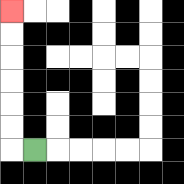{'start': '[1, 6]', 'end': '[0, 0]', 'path_directions': 'L,U,U,U,U,U,U', 'path_coordinates': '[[1, 6], [0, 6], [0, 5], [0, 4], [0, 3], [0, 2], [0, 1], [0, 0]]'}